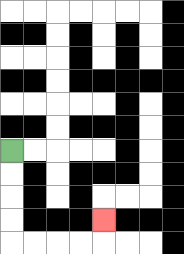{'start': '[0, 6]', 'end': '[4, 9]', 'path_directions': 'D,D,D,D,R,R,R,R,U', 'path_coordinates': '[[0, 6], [0, 7], [0, 8], [0, 9], [0, 10], [1, 10], [2, 10], [3, 10], [4, 10], [4, 9]]'}